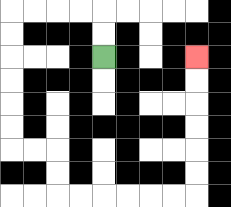{'start': '[4, 2]', 'end': '[8, 2]', 'path_directions': 'U,U,L,L,L,L,D,D,D,D,D,D,R,R,D,D,R,R,R,R,R,R,U,U,U,U,U,U', 'path_coordinates': '[[4, 2], [4, 1], [4, 0], [3, 0], [2, 0], [1, 0], [0, 0], [0, 1], [0, 2], [0, 3], [0, 4], [0, 5], [0, 6], [1, 6], [2, 6], [2, 7], [2, 8], [3, 8], [4, 8], [5, 8], [6, 8], [7, 8], [8, 8], [8, 7], [8, 6], [8, 5], [8, 4], [8, 3], [8, 2]]'}